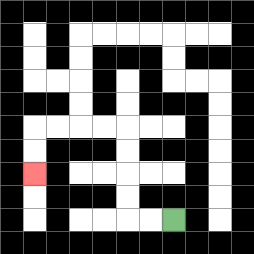{'start': '[7, 9]', 'end': '[1, 7]', 'path_directions': 'L,L,U,U,U,U,L,L,L,L,D,D', 'path_coordinates': '[[7, 9], [6, 9], [5, 9], [5, 8], [5, 7], [5, 6], [5, 5], [4, 5], [3, 5], [2, 5], [1, 5], [1, 6], [1, 7]]'}